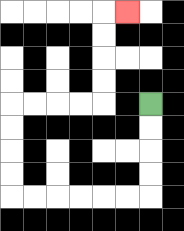{'start': '[6, 4]', 'end': '[5, 0]', 'path_directions': 'D,D,D,D,L,L,L,L,L,L,U,U,U,U,R,R,R,R,U,U,U,U,R', 'path_coordinates': '[[6, 4], [6, 5], [6, 6], [6, 7], [6, 8], [5, 8], [4, 8], [3, 8], [2, 8], [1, 8], [0, 8], [0, 7], [0, 6], [0, 5], [0, 4], [1, 4], [2, 4], [3, 4], [4, 4], [4, 3], [4, 2], [4, 1], [4, 0], [5, 0]]'}